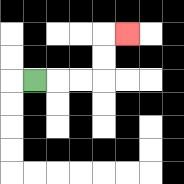{'start': '[1, 3]', 'end': '[5, 1]', 'path_directions': 'R,R,R,U,U,R', 'path_coordinates': '[[1, 3], [2, 3], [3, 3], [4, 3], [4, 2], [4, 1], [5, 1]]'}